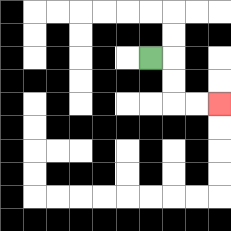{'start': '[6, 2]', 'end': '[9, 4]', 'path_directions': 'R,D,D,R,R', 'path_coordinates': '[[6, 2], [7, 2], [7, 3], [7, 4], [8, 4], [9, 4]]'}